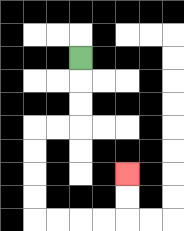{'start': '[3, 2]', 'end': '[5, 7]', 'path_directions': 'D,D,D,L,L,D,D,D,D,R,R,R,R,U,U', 'path_coordinates': '[[3, 2], [3, 3], [3, 4], [3, 5], [2, 5], [1, 5], [1, 6], [1, 7], [1, 8], [1, 9], [2, 9], [3, 9], [4, 9], [5, 9], [5, 8], [5, 7]]'}